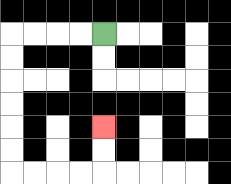{'start': '[4, 1]', 'end': '[4, 5]', 'path_directions': 'L,L,L,L,D,D,D,D,D,D,R,R,R,R,U,U', 'path_coordinates': '[[4, 1], [3, 1], [2, 1], [1, 1], [0, 1], [0, 2], [0, 3], [0, 4], [0, 5], [0, 6], [0, 7], [1, 7], [2, 7], [3, 7], [4, 7], [4, 6], [4, 5]]'}